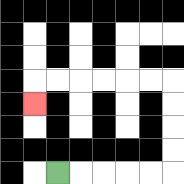{'start': '[2, 7]', 'end': '[1, 4]', 'path_directions': 'R,R,R,R,R,U,U,U,U,L,L,L,L,L,L,D', 'path_coordinates': '[[2, 7], [3, 7], [4, 7], [5, 7], [6, 7], [7, 7], [7, 6], [7, 5], [7, 4], [7, 3], [6, 3], [5, 3], [4, 3], [3, 3], [2, 3], [1, 3], [1, 4]]'}